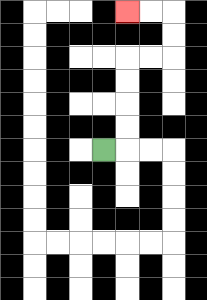{'start': '[4, 6]', 'end': '[5, 0]', 'path_directions': 'R,U,U,U,U,R,R,U,U,L,L', 'path_coordinates': '[[4, 6], [5, 6], [5, 5], [5, 4], [5, 3], [5, 2], [6, 2], [7, 2], [7, 1], [7, 0], [6, 0], [5, 0]]'}